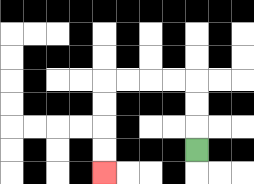{'start': '[8, 6]', 'end': '[4, 7]', 'path_directions': 'U,U,U,L,L,L,L,D,D,D,D', 'path_coordinates': '[[8, 6], [8, 5], [8, 4], [8, 3], [7, 3], [6, 3], [5, 3], [4, 3], [4, 4], [4, 5], [4, 6], [4, 7]]'}